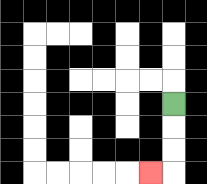{'start': '[7, 4]', 'end': '[6, 7]', 'path_directions': 'D,D,D,L', 'path_coordinates': '[[7, 4], [7, 5], [7, 6], [7, 7], [6, 7]]'}